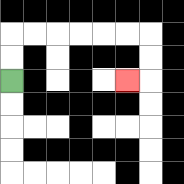{'start': '[0, 3]', 'end': '[5, 3]', 'path_directions': 'U,U,R,R,R,R,R,R,D,D,L', 'path_coordinates': '[[0, 3], [0, 2], [0, 1], [1, 1], [2, 1], [3, 1], [4, 1], [5, 1], [6, 1], [6, 2], [6, 3], [5, 3]]'}